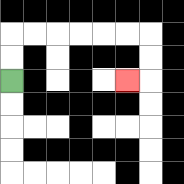{'start': '[0, 3]', 'end': '[5, 3]', 'path_directions': 'U,U,R,R,R,R,R,R,D,D,L', 'path_coordinates': '[[0, 3], [0, 2], [0, 1], [1, 1], [2, 1], [3, 1], [4, 1], [5, 1], [6, 1], [6, 2], [6, 3], [5, 3]]'}